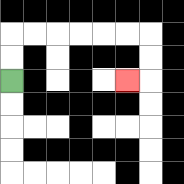{'start': '[0, 3]', 'end': '[5, 3]', 'path_directions': 'U,U,R,R,R,R,R,R,D,D,L', 'path_coordinates': '[[0, 3], [0, 2], [0, 1], [1, 1], [2, 1], [3, 1], [4, 1], [5, 1], [6, 1], [6, 2], [6, 3], [5, 3]]'}